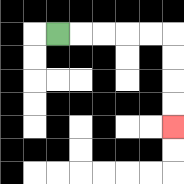{'start': '[2, 1]', 'end': '[7, 5]', 'path_directions': 'R,R,R,R,R,D,D,D,D', 'path_coordinates': '[[2, 1], [3, 1], [4, 1], [5, 1], [6, 1], [7, 1], [7, 2], [7, 3], [7, 4], [7, 5]]'}